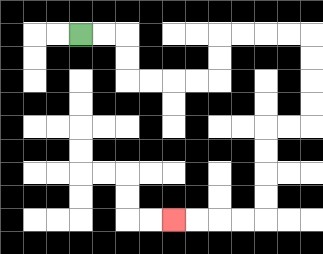{'start': '[3, 1]', 'end': '[7, 9]', 'path_directions': 'R,R,D,D,R,R,R,R,U,U,R,R,R,R,D,D,D,D,L,L,D,D,D,D,L,L,L,L', 'path_coordinates': '[[3, 1], [4, 1], [5, 1], [5, 2], [5, 3], [6, 3], [7, 3], [8, 3], [9, 3], [9, 2], [9, 1], [10, 1], [11, 1], [12, 1], [13, 1], [13, 2], [13, 3], [13, 4], [13, 5], [12, 5], [11, 5], [11, 6], [11, 7], [11, 8], [11, 9], [10, 9], [9, 9], [8, 9], [7, 9]]'}